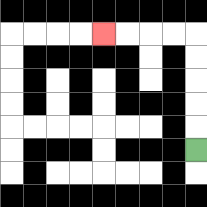{'start': '[8, 6]', 'end': '[4, 1]', 'path_directions': 'U,U,U,U,U,L,L,L,L', 'path_coordinates': '[[8, 6], [8, 5], [8, 4], [8, 3], [8, 2], [8, 1], [7, 1], [6, 1], [5, 1], [4, 1]]'}